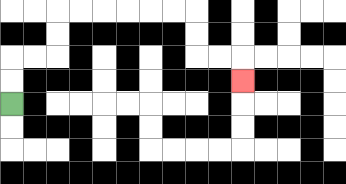{'start': '[0, 4]', 'end': '[10, 3]', 'path_directions': 'U,U,R,R,U,U,R,R,R,R,R,R,D,D,R,R,D', 'path_coordinates': '[[0, 4], [0, 3], [0, 2], [1, 2], [2, 2], [2, 1], [2, 0], [3, 0], [4, 0], [5, 0], [6, 0], [7, 0], [8, 0], [8, 1], [8, 2], [9, 2], [10, 2], [10, 3]]'}